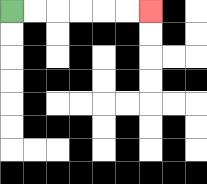{'start': '[0, 0]', 'end': '[6, 0]', 'path_directions': 'R,R,R,R,R,R', 'path_coordinates': '[[0, 0], [1, 0], [2, 0], [3, 0], [4, 0], [5, 0], [6, 0]]'}